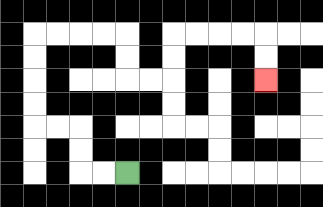{'start': '[5, 7]', 'end': '[11, 3]', 'path_directions': 'L,L,U,U,L,L,U,U,U,U,R,R,R,R,D,D,R,R,U,U,R,R,R,R,D,D', 'path_coordinates': '[[5, 7], [4, 7], [3, 7], [3, 6], [3, 5], [2, 5], [1, 5], [1, 4], [1, 3], [1, 2], [1, 1], [2, 1], [3, 1], [4, 1], [5, 1], [5, 2], [5, 3], [6, 3], [7, 3], [7, 2], [7, 1], [8, 1], [9, 1], [10, 1], [11, 1], [11, 2], [11, 3]]'}